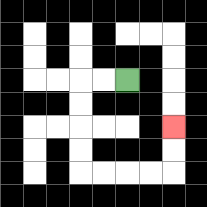{'start': '[5, 3]', 'end': '[7, 5]', 'path_directions': 'L,L,D,D,D,D,R,R,R,R,U,U', 'path_coordinates': '[[5, 3], [4, 3], [3, 3], [3, 4], [3, 5], [3, 6], [3, 7], [4, 7], [5, 7], [6, 7], [7, 7], [7, 6], [7, 5]]'}